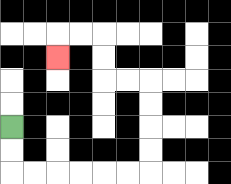{'start': '[0, 5]', 'end': '[2, 2]', 'path_directions': 'D,D,R,R,R,R,R,R,U,U,U,U,L,L,U,U,L,L,D', 'path_coordinates': '[[0, 5], [0, 6], [0, 7], [1, 7], [2, 7], [3, 7], [4, 7], [5, 7], [6, 7], [6, 6], [6, 5], [6, 4], [6, 3], [5, 3], [4, 3], [4, 2], [4, 1], [3, 1], [2, 1], [2, 2]]'}